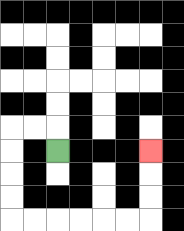{'start': '[2, 6]', 'end': '[6, 6]', 'path_directions': 'U,L,L,D,D,D,D,R,R,R,R,R,R,U,U,U', 'path_coordinates': '[[2, 6], [2, 5], [1, 5], [0, 5], [0, 6], [0, 7], [0, 8], [0, 9], [1, 9], [2, 9], [3, 9], [4, 9], [5, 9], [6, 9], [6, 8], [6, 7], [6, 6]]'}